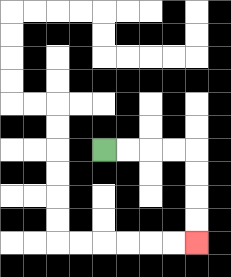{'start': '[4, 6]', 'end': '[8, 10]', 'path_directions': 'R,R,R,R,D,D,D,D', 'path_coordinates': '[[4, 6], [5, 6], [6, 6], [7, 6], [8, 6], [8, 7], [8, 8], [8, 9], [8, 10]]'}